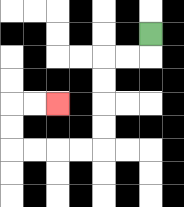{'start': '[6, 1]', 'end': '[2, 4]', 'path_directions': 'D,L,L,D,D,D,D,L,L,L,L,U,U,R,R', 'path_coordinates': '[[6, 1], [6, 2], [5, 2], [4, 2], [4, 3], [4, 4], [4, 5], [4, 6], [3, 6], [2, 6], [1, 6], [0, 6], [0, 5], [0, 4], [1, 4], [2, 4]]'}